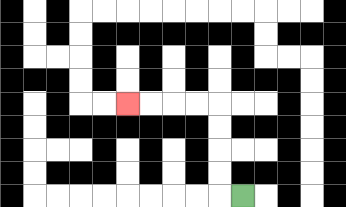{'start': '[10, 8]', 'end': '[5, 4]', 'path_directions': 'L,U,U,U,U,L,L,L,L', 'path_coordinates': '[[10, 8], [9, 8], [9, 7], [9, 6], [9, 5], [9, 4], [8, 4], [7, 4], [6, 4], [5, 4]]'}